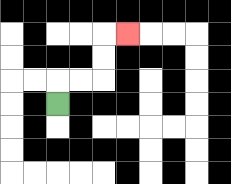{'start': '[2, 4]', 'end': '[5, 1]', 'path_directions': 'U,R,R,U,U,R', 'path_coordinates': '[[2, 4], [2, 3], [3, 3], [4, 3], [4, 2], [4, 1], [5, 1]]'}